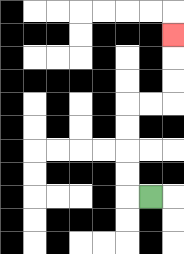{'start': '[6, 8]', 'end': '[7, 1]', 'path_directions': 'L,U,U,U,U,R,R,U,U,U', 'path_coordinates': '[[6, 8], [5, 8], [5, 7], [5, 6], [5, 5], [5, 4], [6, 4], [7, 4], [7, 3], [7, 2], [7, 1]]'}